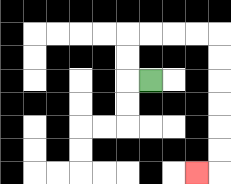{'start': '[6, 3]', 'end': '[8, 7]', 'path_directions': 'L,U,U,R,R,R,R,D,D,D,D,D,D,L', 'path_coordinates': '[[6, 3], [5, 3], [5, 2], [5, 1], [6, 1], [7, 1], [8, 1], [9, 1], [9, 2], [9, 3], [9, 4], [9, 5], [9, 6], [9, 7], [8, 7]]'}